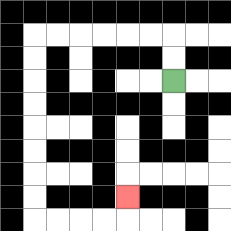{'start': '[7, 3]', 'end': '[5, 8]', 'path_directions': 'U,U,L,L,L,L,L,L,D,D,D,D,D,D,D,D,R,R,R,R,U', 'path_coordinates': '[[7, 3], [7, 2], [7, 1], [6, 1], [5, 1], [4, 1], [3, 1], [2, 1], [1, 1], [1, 2], [1, 3], [1, 4], [1, 5], [1, 6], [1, 7], [1, 8], [1, 9], [2, 9], [3, 9], [4, 9], [5, 9], [5, 8]]'}